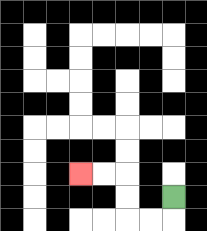{'start': '[7, 8]', 'end': '[3, 7]', 'path_directions': 'D,L,L,U,U,L,L', 'path_coordinates': '[[7, 8], [7, 9], [6, 9], [5, 9], [5, 8], [5, 7], [4, 7], [3, 7]]'}